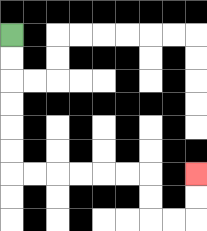{'start': '[0, 1]', 'end': '[8, 7]', 'path_directions': 'D,D,D,D,D,D,R,R,R,R,R,R,D,D,R,R,U,U', 'path_coordinates': '[[0, 1], [0, 2], [0, 3], [0, 4], [0, 5], [0, 6], [0, 7], [1, 7], [2, 7], [3, 7], [4, 7], [5, 7], [6, 7], [6, 8], [6, 9], [7, 9], [8, 9], [8, 8], [8, 7]]'}